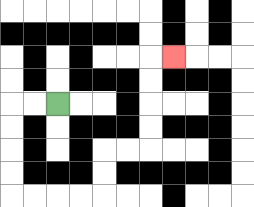{'start': '[2, 4]', 'end': '[7, 2]', 'path_directions': 'L,L,D,D,D,D,R,R,R,R,U,U,R,R,U,U,U,U,R', 'path_coordinates': '[[2, 4], [1, 4], [0, 4], [0, 5], [0, 6], [0, 7], [0, 8], [1, 8], [2, 8], [3, 8], [4, 8], [4, 7], [4, 6], [5, 6], [6, 6], [6, 5], [6, 4], [6, 3], [6, 2], [7, 2]]'}